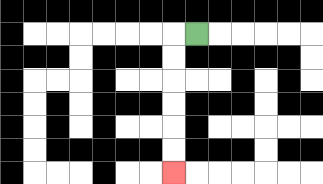{'start': '[8, 1]', 'end': '[7, 7]', 'path_directions': 'L,D,D,D,D,D,D', 'path_coordinates': '[[8, 1], [7, 1], [7, 2], [7, 3], [7, 4], [7, 5], [7, 6], [7, 7]]'}